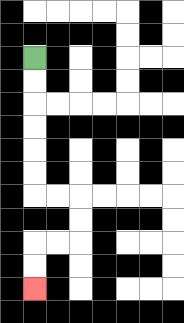{'start': '[1, 2]', 'end': '[1, 12]', 'path_directions': 'D,D,D,D,D,D,R,R,D,D,L,L,D,D', 'path_coordinates': '[[1, 2], [1, 3], [1, 4], [1, 5], [1, 6], [1, 7], [1, 8], [2, 8], [3, 8], [3, 9], [3, 10], [2, 10], [1, 10], [1, 11], [1, 12]]'}